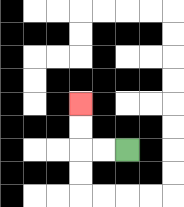{'start': '[5, 6]', 'end': '[3, 4]', 'path_directions': 'L,L,U,U', 'path_coordinates': '[[5, 6], [4, 6], [3, 6], [3, 5], [3, 4]]'}